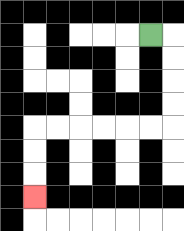{'start': '[6, 1]', 'end': '[1, 8]', 'path_directions': 'R,D,D,D,D,L,L,L,L,L,L,D,D,D', 'path_coordinates': '[[6, 1], [7, 1], [7, 2], [7, 3], [7, 4], [7, 5], [6, 5], [5, 5], [4, 5], [3, 5], [2, 5], [1, 5], [1, 6], [1, 7], [1, 8]]'}